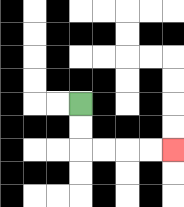{'start': '[3, 4]', 'end': '[7, 6]', 'path_directions': 'D,D,R,R,R,R', 'path_coordinates': '[[3, 4], [3, 5], [3, 6], [4, 6], [5, 6], [6, 6], [7, 6]]'}